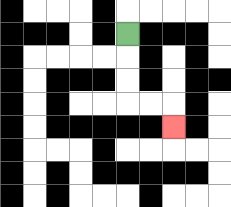{'start': '[5, 1]', 'end': '[7, 5]', 'path_directions': 'D,D,D,R,R,D', 'path_coordinates': '[[5, 1], [5, 2], [5, 3], [5, 4], [6, 4], [7, 4], [7, 5]]'}